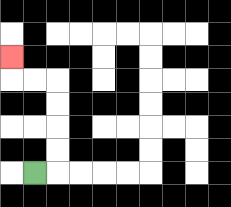{'start': '[1, 7]', 'end': '[0, 2]', 'path_directions': 'R,U,U,U,U,L,L,U', 'path_coordinates': '[[1, 7], [2, 7], [2, 6], [2, 5], [2, 4], [2, 3], [1, 3], [0, 3], [0, 2]]'}